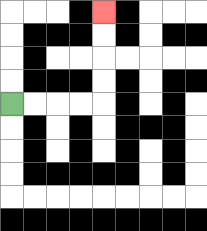{'start': '[0, 4]', 'end': '[4, 0]', 'path_directions': 'R,R,R,R,U,U,U,U', 'path_coordinates': '[[0, 4], [1, 4], [2, 4], [3, 4], [4, 4], [4, 3], [4, 2], [4, 1], [4, 0]]'}